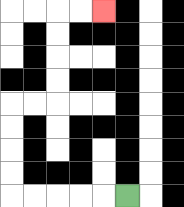{'start': '[5, 8]', 'end': '[4, 0]', 'path_directions': 'L,L,L,L,L,U,U,U,U,R,R,U,U,U,U,R,R', 'path_coordinates': '[[5, 8], [4, 8], [3, 8], [2, 8], [1, 8], [0, 8], [0, 7], [0, 6], [0, 5], [0, 4], [1, 4], [2, 4], [2, 3], [2, 2], [2, 1], [2, 0], [3, 0], [4, 0]]'}